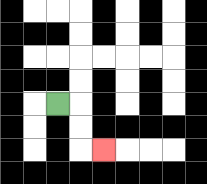{'start': '[2, 4]', 'end': '[4, 6]', 'path_directions': 'R,D,D,R', 'path_coordinates': '[[2, 4], [3, 4], [3, 5], [3, 6], [4, 6]]'}